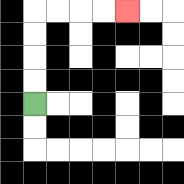{'start': '[1, 4]', 'end': '[5, 0]', 'path_directions': 'U,U,U,U,R,R,R,R', 'path_coordinates': '[[1, 4], [1, 3], [1, 2], [1, 1], [1, 0], [2, 0], [3, 0], [4, 0], [5, 0]]'}